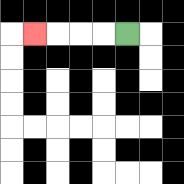{'start': '[5, 1]', 'end': '[1, 1]', 'path_directions': 'L,L,L,L', 'path_coordinates': '[[5, 1], [4, 1], [3, 1], [2, 1], [1, 1]]'}